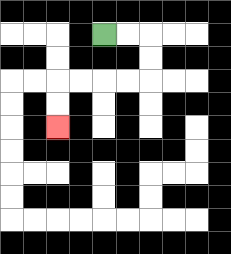{'start': '[4, 1]', 'end': '[2, 5]', 'path_directions': 'R,R,D,D,L,L,L,L,D,D', 'path_coordinates': '[[4, 1], [5, 1], [6, 1], [6, 2], [6, 3], [5, 3], [4, 3], [3, 3], [2, 3], [2, 4], [2, 5]]'}